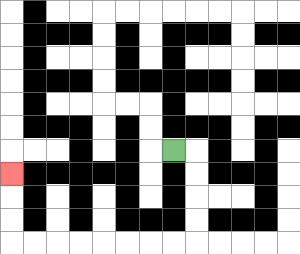{'start': '[7, 6]', 'end': '[0, 7]', 'path_directions': 'R,D,D,D,D,L,L,L,L,L,L,L,L,U,U,U', 'path_coordinates': '[[7, 6], [8, 6], [8, 7], [8, 8], [8, 9], [8, 10], [7, 10], [6, 10], [5, 10], [4, 10], [3, 10], [2, 10], [1, 10], [0, 10], [0, 9], [0, 8], [0, 7]]'}